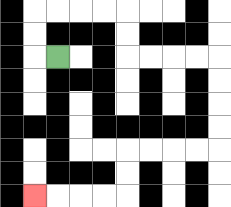{'start': '[2, 2]', 'end': '[1, 8]', 'path_directions': 'L,U,U,R,R,R,R,D,D,R,R,R,R,D,D,D,D,L,L,L,L,D,D,L,L,L,L', 'path_coordinates': '[[2, 2], [1, 2], [1, 1], [1, 0], [2, 0], [3, 0], [4, 0], [5, 0], [5, 1], [5, 2], [6, 2], [7, 2], [8, 2], [9, 2], [9, 3], [9, 4], [9, 5], [9, 6], [8, 6], [7, 6], [6, 6], [5, 6], [5, 7], [5, 8], [4, 8], [3, 8], [2, 8], [1, 8]]'}